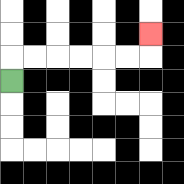{'start': '[0, 3]', 'end': '[6, 1]', 'path_directions': 'U,R,R,R,R,R,R,U', 'path_coordinates': '[[0, 3], [0, 2], [1, 2], [2, 2], [3, 2], [4, 2], [5, 2], [6, 2], [6, 1]]'}